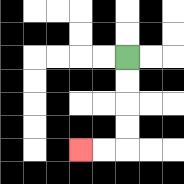{'start': '[5, 2]', 'end': '[3, 6]', 'path_directions': 'D,D,D,D,L,L', 'path_coordinates': '[[5, 2], [5, 3], [5, 4], [5, 5], [5, 6], [4, 6], [3, 6]]'}